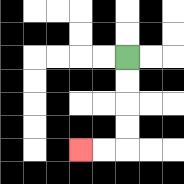{'start': '[5, 2]', 'end': '[3, 6]', 'path_directions': 'D,D,D,D,L,L', 'path_coordinates': '[[5, 2], [5, 3], [5, 4], [5, 5], [5, 6], [4, 6], [3, 6]]'}